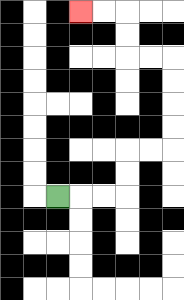{'start': '[2, 8]', 'end': '[3, 0]', 'path_directions': 'R,R,R,U,U,R,R,U,U,U,U,L,L,U,U,L,L', 'path_coordinates': '[[2, 8], [3, 8], [4, 8], [5, 8], [5, 7], [5, 6], [6, 6], [7, 6], [7, 5], [7, 4], [7, 3], [7, 2], [6, 2], [5, 2], [5, 1], [5, 0], [4, 0], [3, 0]]'}